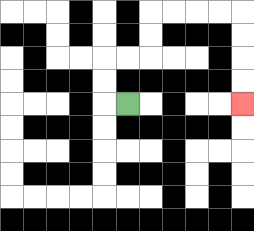{'start': '[5, 4]', 'end': '[10, 4]', 'path_directions': 'L,U,U,R,R,U,U,R,R,R,R,D,D,D,D', 'path_coordinates': '[[5, 4], [4, 4], [4, 3], [4, 2], [5, 2], [6, 2], [6, 1], [6, 0], [7, 0], [8, 0], [9, 0], [10, 0], [10, 1], [10, 2], [10, 3], [10, 4]]'}